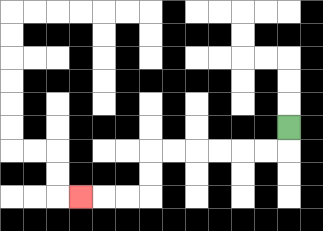{'start': '[12, 5]', 'end': '[3, 8]', 'path_directions': 'D,L,L,L,L,L,L,D,D,L,L,L', 'path_coordinates': '[[12, 5], [12, 6], [11, 6], [10, 6], [9, 6], [8, 6], [7, 6], [6, 6], [6, 7], [6, 8], [5, 8], [4, 8], [3, 8]]'}